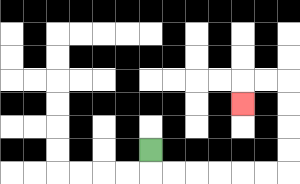{'start': '[6, 6]', 'end': '[10, 4]', 'path_directions': 'D,R,R,R,R,R,R,U,U,U,U,L,L,D', 'path_coordinates': '[[6, 6], [6, 7], [7, 7], [8, 7], [9, 7], [10, 7], [11, 7], [12, 7], [12, 6], [12, 5], [12, 4], [12, 3], [11, 3], [10, 3], [10, 4]]'}